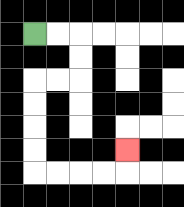{'start': '[1, 1]', 'end': '[5, 6]', 'path_directions': 'R,R,D,D,L,L,D,D,D,D,R,R,R,R,U', 'path_coordinates': '[[1, 1], [2, 1], [3, 1], [3, 2], [3, 3], [2, 3], [1, 3], [1, 4], [1, 5], [1, 6], [1, 7], [2, 7], [3, 7], [4, 7], [5, 7], [5, 6]]'}